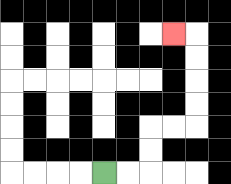{'start': '[4, 7]', 'end': '[7, 1]', 'path_directions': 'R,R,U,U,R,R,U,U,U,U,L', 'path_coordinates': '[[4, 7], [5, 7], [6, 7], [6, 6], [6, 5], [7, 5], [8, 5], [8, 4], [8, 3], [8, 2], [8, 1], [7, 1]]'}